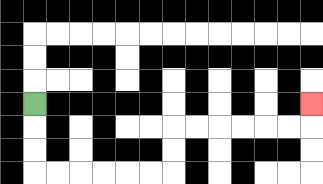{'start': '[1, 4]', 'end': '[13, 4]', 'path_directions': 'D,D,D,R,R,R,R,R,R,U,U,R,R,R,R,R,R,U', 'path_coordinates': '[[1, 4], [1, 5], [1, 6], [1, 7], [2, 7], [3, 7], [4, 7], [5, 7], [6, 7], [7, 7], [7, 6], [7, 5], [8, 5], [9, 5], [10, 5], [11, 5], [12, 5], [13, 5], [13, 4]]'}